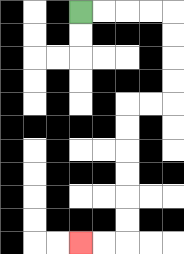{'start': '[3, 0]', 'end': '[3, 10]', 'path_directions': 'R,R,R,R,D,D,D,D,L,L,D,D,D,D,D,D,L,L', 'path_coordinates': '[[3, 0], [4, 0], [5, 0], [6, 0], [7, 0], [7, 1], [7, 2], [7, 3], [7, 4], [6, 4], [5, 4], [5, 5], [5, 6], [5, 7], [5, 8], [5, 9], [5, 10], [4, 10], [3, 10]]'}